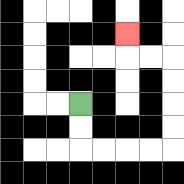{'start': '[3, 4]', 'end': '[5, 1]', 'path_directions': 'D,D,R,R,R,R,U,U,U,U,L,L,U', 'path_coordinates': '[[3, 4], [3, 5], [3, 6], [4, 6], [5, 6], [6, 6], [7, 6], [7, 5], [7, 4], [7, 3], [7, 2], [6, 2], [5, 2], [5, 1]]'}